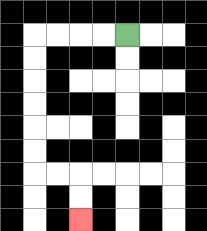{'start': '[5, 1]', 'end': '[3, 9]', 'path_directions': 'L,L,L,L,D,D,D,D,D,D,R,R,D,D', 'path_coordinates': '[[5, 1], [4, 1], [3, 1], [2, 1], [1, 1], [1, 2], [1, 3], [1, 4], [1, 5], [1, 6], [1, 7], [2, 7], [3, 7], [3, 8], [3, 9]]'}